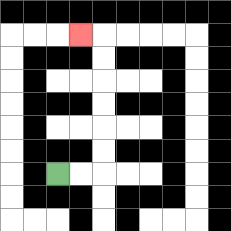{'start': '[2, 7]', 'end': '[3, 1]', 'path_directions': 'R,R,U,U,U,U,U,U,L', 'path_coordinates': '[[2, 7], [3, 7], [4, 7], [4, 6], [4, 5], [4, 4], [4, 3], [4, 2], [4, 1], [3, 1]]'}